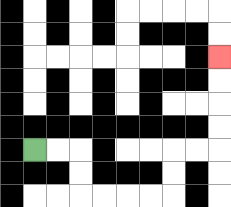{'start': '[1, 6]', 'end': '[9, 2]', 'path_directions': 'R,R,D,D,R,R,R,R,U,U,R,R,U,U,U,U', 'path_coordinates': '[[1, 6], [2, 6], [3, 6], [3, 7], [3, 8], [4, 8], [5, 8], [6, 8], [7, 8], [7, 7], [7, 6], [8, 6], [9, 6], [9, 5], [9, 4], [9, 3], [9, 2]]'}